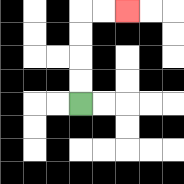{'start': '[3, 4]', 'end': '[5, 0]', 'path_directions': 'U,U,U,U,R,R', 'path_coordinates': '[[3, 4], [3, 3], [3, 2], [3, 1], [3, 0], [4, 0], [5, 0]]'}